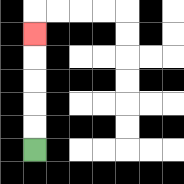{'start': '[1, 6]', 'end': '[1, 1]', 'path_directions': 'U,U,U,U,U', 'path_coordinates': '[[1, 6], [1, 5], [1, 4], [1, 3], [1, 2], [1, 1]]'}